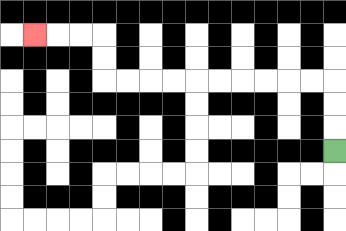{'start': '[14, 6]', 'end': '[1, 1]', 'path_directions': 'U,U,U,L,L,L,L,L,L,L,L,L,L,U,U,L,L,L', 'path_coordinates': '[[14, 6], [14, 5], [14, 4], [14, 3], [13, 3], [12, 3], [11, 3], [10, 3], [9, 3], [8, 3], [7, 3], [6, 3], [5, 3], [4, 3], [4, 2], [4, 1], [3, 1], [2, 1], [1, 1]]'}